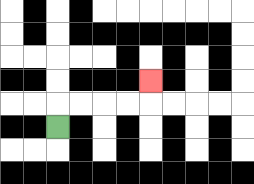{'start': '[2, 5]', 'end': '[6, 3]', 'path_directions': 'U,R,R,R,R,U', 'path_coordinates': '[[2, 5], [2, 4], [3, 4], [4, 4], [5, 4], [6, 4], [6, 3]]'}